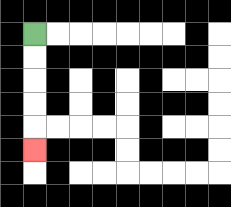{'start': '[1, 1]', 'end': '[1, 6]', 'path_directions': 'D,D,D,D,D', 'path_coordinates': '[[1, 1], [1, 2], [1, 3], [1, 4], [1, 5], [1, 6]]'}